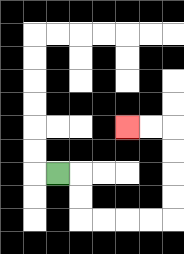{'start': '[2, 7]', 'end': '[5, 5]', 'path_directions': 'R,D,D,R,R,R,R,U,U,U,U,L,L', 'path_coordinates': '[[2, 7], [3, 7], [3, 8], [3, 9], [4, 9], [5, 9], [6, 9], [7, 9], [7, 8], [7, 7], [7, 6], [7, 5], [6, 5], [5, 5]]'}